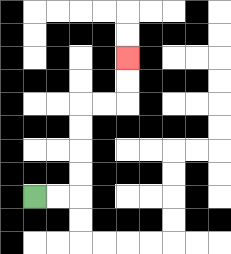{'start': '[1, 8]', 'end': '[5, 2]', 'path_directions': 'R,R,U,U,U,U,R,R,U,U', 'path_coordinates': '[[1, 8], [2, 8], [3, 8], [3, 7], [3, 6], [3, 5], [3, 4], [4, 4], [5, 4], [5, 3], [5, 2]]'}